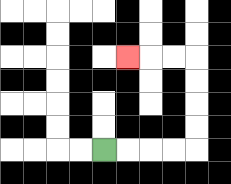{'start': '[4, 6]', 'end': '[5, 2]', 'path_directions': 'R,R,R,R,U,U,U,U,L,L,L', 'path_coordinates': '[[4, 6], [5, 6], [6, 6], [7, 6], [8, 6], [8, 5], [8, 4], [8, 3], [8, 2], [7, 2], [6, 2], [5, 2]]'}